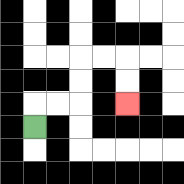{'start': '[1, 5]', 'end': '[5, 4]', 'path_directions': 'U,R,R,U,U,R,R,D,D', 'path_coordinates': '[[1, 5], [1, 4], [2, 4], [3, 4], [3, 3], [3, 2], [4, 2], [5, 2], [5, 3], [5, 4]]'}